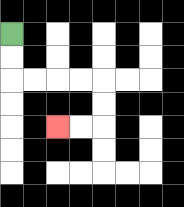{'start': '[0, 1]', 'end': '[2, 5]', 'path_directions': 'D,D,R,R,R,R,D,D,L,L', 'path_coordinates': '[[0, 1], [0, 2], [0, 3], [1, 3], [2, 3], [3, 3], [4, 3], [4, 4], [4, 5], [3, 5], [2, 5]]'}